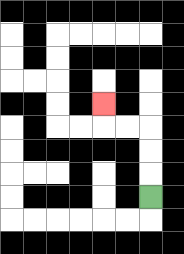{'start': '[6, 8]', 'end': '[4, 4]', 'path_directions': 'U,U,U,L,L,U', 'path_coordinates': '[[6, 8], [6, 7], [6, 6], [6, 5], [5, 5], [4, 5], [4, 4]]'}